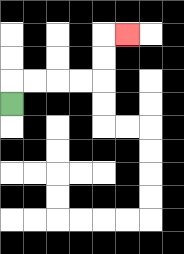{'start': '[0, 4]', 'end': '[5, 1]', 'path_directions': 'U,R,R,R,R,U,U,R', 'path_coordinates': '[[0, 4], [0, 3], [1, 3], [2, 3], [3, 3], [4, 3], [4, 2], [4, 1], [5, 1]]'}